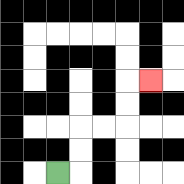{'start': '[2, 7]', 'end': '[6, 3]', 'path_directions': 'R,U,U,R,R,U,U,R', 'path_coordinates': '[[2, 7], [3, 7], [3, 6], [3, 5], [4, 5], [5, 5], [5, 4], [5, 3], [6, 3]]'}